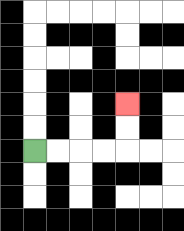{'start': '[1, 6]', 'end': '[5, 4]', 'path_directions': 'R,R,R,R,U,U', 'path_coordinates': '[[1, 6], [2, 6], [3, 6], [4, 6], [5, 6], [5, 5], [5, 4]]'}